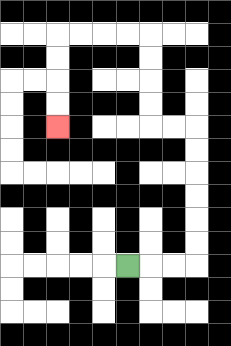{'start': '[5, 11]', 'end': '[2, 5]', 'path_directions': 'R,R,R,U,U,U,U,U,U,L,L,U,U,U,U,L,L,L,L,D,D,D,D', 'path_coordinates': '[[5, 11], [6, 11], [7, 11], [8, 11], [8, 10], [8, 9], [8, 8], [8, 7], [8, 6], [8, 5], [7, 5], [6, 5], [6, 4], [6, 3], [6, 2], [6, 1], [5, 1], [4, 1], [3, 1], [2, 1], [2, 2], [2, 3], [2, 4], [2, 5]]'}